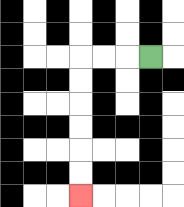{'start': '[6, 2]', 'end': '[3, 8]', 'path_directions': 'L,L,L,D,D,D,D,D,D', 'path_coordinates': '[[6, 2], [5, 2], [4, 2], [3, 2], [3, 3], [3, 4], [3, 5], [3, 6], [3, 7], [3, 8]]'}